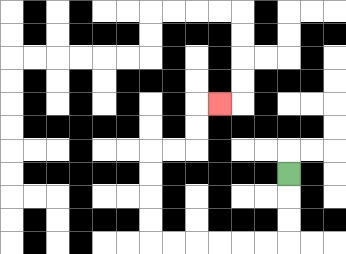{'start': '[12, 7]', 'end': '[9, 4]', 'path_directions': 'D,D,D,L,L,L,L,L,L,U,U,U,U,R,R,U,U,R', 'path_coordinates': '[[12, 7], [12, 8], [12, 9], [12, 10], [11, 10], [10, 10], [9, 10], [8, 10], [7, 10], [6, 10], [6, 9], [6, 8], [6, 7], [6, 6], [7, 6], [8, 6], [8, 5], [8, 4], [9, 4]]'}